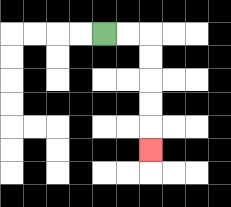{'start': '[4, 1]', 'end': '[6, 6]', 'path_directions': 'R,R,D,D,D,D,D', 'path_coordinates': '[[4, 1], [5, 1], [6, 1], [6, 2], [6, 3], [6, 4], [6, 5], [6, 6]]'}